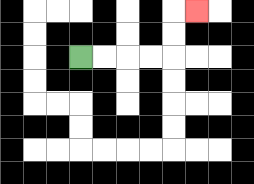{'start': '[3, 2]', 'end': '[8, 0]', 'path_directions': 'R,R,R,R,U,U,R', 'path_coordinates': '[[3, 2], [4, 2], [5, 2], [6, 2], [7, 2], [7, 1], [7, 0], [8, 0]]'}